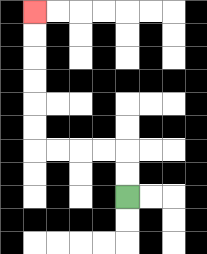{'start': '[5, 8]', 'end': '[1, 0]', 'path_directions': 'U,U,L,L,L,L,U,U,U,U,U,U', 'path_coordinates': '[[5, 8], [5, 7], [5, 6], [4, 6], [3, 6], [2, 6], [1, 6], [1, 5], [1, 4], [1, 3], [1, 2], [1, 1], [1, 0]]'}